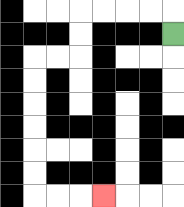{'start': '[7, 1]', 'end': '[4, 8]', 'path_directions': 'U,L,L,L,L,D,D,L,L,D,D,D,D,D,D,R,R,R', 'path_coordinates': '[[7, 1], [7, 0], [6, 0], [5, 0], [4, 0], [3, 0], [3, 1], [3, 2], [2, 2], [1, 2], [1, 3], [1, 4], [1, 5], [1, 6], [1, 7], [1, 8], [2, 8], [3, 8], [4, 8]]'}